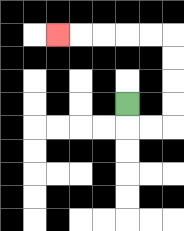{'start': '[5, 4]', 'end': '[2, 1]', 'path_directions': 'D,R,R,U,U,U,U,L,L,L,L,L', 'path_coordinates': '[[5, 4], [5, 5], [6, 5], [7, 5], [7, 4], [7, 3], [7, 2], [7, 1], [6, 1], [5, 1], [4, 1], [3, 1], [2, 1]]'}